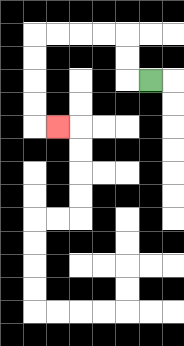{'start': '[6, 3]', 'end': '[2, 5]', 'path_directions': 'L,U,U,L,L,L,L,D,D,D,D,R', 'path_coordinates': '[[6, 3], [5, 3], [5, 2], [5, 1], [4, 1], [3, 1], [2, 1], [1, 1], [1, 2], [1, 3], [1, 4], [1, 5], [2, 5]]'}